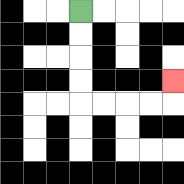{'start': '[3, 0]', 'end': '[7, 3]', 'path_directions': 'D,D,D,D,R,R,R,R,U', 'path_coordinates': '[[3, 0], [3, 1], [3, 2], [3, 3], [3, 4], [4, 4], [5, 4], [6, 4], [7, 4], [7, 3]]'}